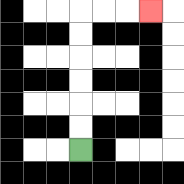{'start': '[3, 6]', 'end': '[6, 0]', 'path_directions': 'U,U,U,U,U,U,R,R,R', 'path_coordinates': '[[3, 6], [3, 5], [3, 4], [3, 3], [3, 2], [3, 1], [3, 0], [4, 0], [5, 0], [6, 0]]'}